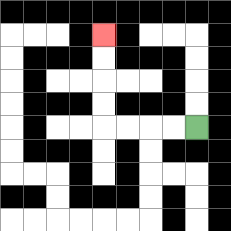{'start': '[8, 5]', 'end': '[4, 1]', 'path_directions': 'L,L,L,L,U,U,U,U', 'path_coordinates': '[[8, 5], [7, 5], [6, 5], [5, 5], [4, 5], [4, 4], [4, 3], [4, 2], [4, 1]]'}